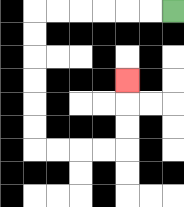{'start': '[7, 0]', 'end': '[5, 3]', 'path_directions': 'L,L,L,L,L,L,D,D,D,D,D,D,R,R,R,R,U,U,U', 'path_coordinates': '[[7, 0], [6, 0], [5, 0], [4, 0], [3, 0], [2, 0], [1, 0], [1, 1], [1, 2], [1, 3], [1, 4], [1, 5], [1, 6], [2, 6], [3, 6], [4, 6], [5, 6], [5, 5], [5, 4], [5, 3]]'}